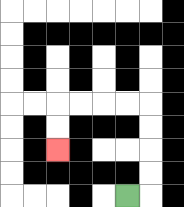{'start': '[5, 8]', 'end': '[2, 6]', 'path_directions': 'R,U,U,U,U,L,L,L,L,D,D', 'path_coordinates': '[[5, 8], [6, 8], [6, 7], [6, 6], [6, 5], [6, 4], [5, 4], [4, 4], [3, 4], [2, 4], [2, 5], [2, 6]]'}